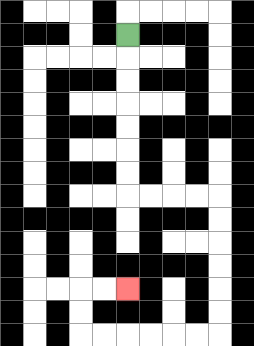{'start': '[5, 1]', 'end': '[5, 12]', 'path_directions': 'D,D,D,D,D,D,D,R,R,R,R,D,D,D,D,D,D,L,L,L,L,L,L,U,U,R,R', 'path_coordinates': '[[5, 1], [5, 2], [5, 3], [5, 4], [5, 5], [5, 6], [5, 7], [5, 8], [6, 8], [7, 8], [8, 8], [9, 8], [9, 9], [9, 10], [9, 11], [9, 12], [9, 13], [9, 14], [8, 14], [7, 14], [6, 14], [5, 14], [4, 14], [3, 14], [3, 13], [3, 12], [4, 12], [5, 12]]'}